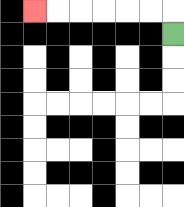{'start': '[7, 1]', 'end': '[1, 0]', 'path_directions': 'U,L,L,L,L,L,L', 'path_coordinates': '[[7, 1], [7, 0], [6, 0], [5, 0], [4, 0], [3, 0], [2, 0], [1, 0]]'}